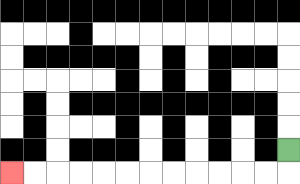{'start': '[12, 6]', 'end': '[0, 7]', 'path_directions': 'D,L,L,L,L,L,L,L,L,L,L,L,L', 'path_coordinates': '[[12, 6], [12, 7], [11, 7], [10, 7], [9, 7], [8, 7], [7, 7], [6, 7], [5, 7], [4, 7], [3, 7], [2, 7], [1, 7], [0, 7]]'}